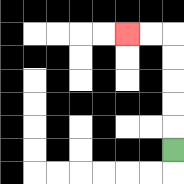{'start': '[7, 6]', 'end': '[5, 1]', 'path_directions': 'U,U,U,U,U,L,L', 'path_coordinates': '[[7, 6], [7, 5], [7, 4], [7, 3], [7, 2], [7, 1], [6, 1], [5, 1]]'}